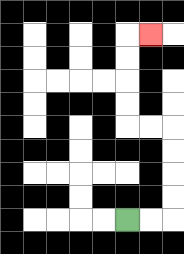{'start': '[5, 9]', 'end': '[6, 1]', 'path_directions': 'R,R,U,U,U,U,L,L,U,U,U,U,R', 'path_coordinates': '[[5, 9], [6, 9], [7, 9], [7, 8], [7, 7], [7, 6], [7, 5], [6, 5], [5, 5], [5, 4], [5, 3], [5, 2], [5, 1], [6, 1]]'}